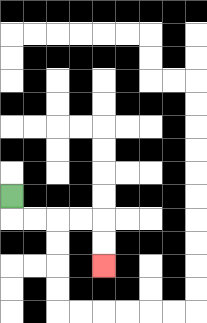{'start': '[0, 8]', 'end': '[4, 11]', 'path_directions': 'D,R,R,R,R,D,D', 'path_coordinates': '[[0, 8], [0, 9], [1, 9], [2, 9], [3, 9], [4, 9], [4, 10], [4, 11]]'}